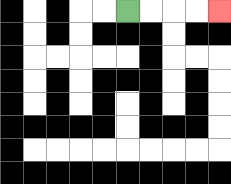{'start': '[5, 0]', 'end': '[9, 0]', 'path_directions': 'R,R,R,R', 'path_coordinates': '[[5, 0], [6, 0], [7, 0], [8, 0], [9, 0]]'}